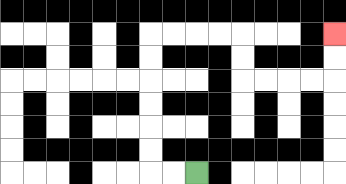{'start': '[8, 7]', 'end': '[14, 1]', 'path_directions': 'L,L,U,U,U,U,U,U,R,R,R,R,D,D,R,R,R,R,U,U', 'path_coordinates': '[[8, 7], [7, 7], [6, 7], [6, 6], [6, 5], [6, 4], [6, 3], [6, 2], [6, 1], [7, 1], [8, 1], [9, 1], [10, 1], [10, 2], [10, 3], [11, 3], [12, 3], [13, 3], [14, 3], [14, 2], [14, 1]]'}